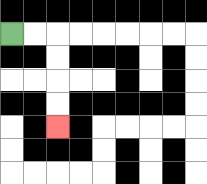{'start': '[0, 1]', 'end': '[2, 5]', 'path_directions': 'R,R,D,D,D,D', 'path_coordinates': '[[0, 1], [1, 1], [2, 1], [2, 2], [2, 3], [2, 4], [2, 5]]'}